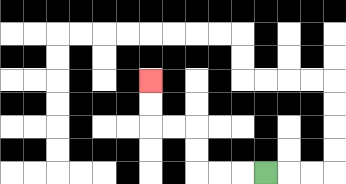{'start': '[11, 7]', 'end': '[6, 3]', 'path_directions': 'L,L,L,U,U,L,L,U,U', 'path_coordinates': '[[11, 7], [10, 7], [9, 7], [8, 7], [8, 6], [8, 5], [7, 5], [6, 5], [6, 4], [6, 3]]'}